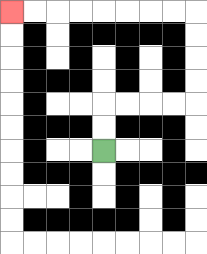{'start': '[4, 6]', 'end': '[0, 0]', 'path_directions': 'U,U,R,R,R,R,U,U,U,U,L,L,L,L,L,L,L,L', 'path_coordinates': '[[4, 6], [4, 5], [4, 4], [5, 4], [6, 4], [7, 4], [8, 4], [8, 3], [8, 2], [8, 1], [8, 0], [7, 0], [6, 0], [5, 0], [4, 0], [3, 0], [2, 0], [1, 0], [0, 0]]'}